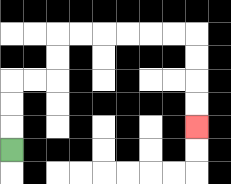{'start': '[0, 6]', 'end': '[8, 5]', 'path_directions': 'U,U,U,R,R,U,U,R,R,R,R,R,R,D,D,D,D', 'path_coordinates': '[[0, 6], [0, 5], [0, 4], [0, 3], [1, 3], [2, 3], [2, 2], [2, 1], [3, 1], [4, 1], [5, 1], [6, 1], [7, 1], [8, 1], [8, 2], [8, 3], [8, 4], [8, 5]]'}